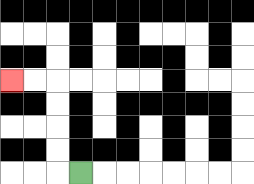{'start': '[3, 7]', 'end': '[0, 3]', 'path_directions': 'L,U,U,U,U,L,L', 'path_coordinates': '[[3, 7], [2, 7], [2, 6], [2, 5], [2, 4], [2, 3], [1, 3], [0, 3]]'}